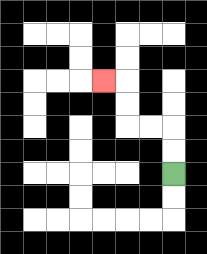{'start': '[7, 7]', 'end': '[4, 3]', 'path_directions': 'U,U,L,L,U,U,L', 'path_coordinates': '[[7, 7], [7, 6], [7, 5], [6, 5], [5, 5], [5, 4], [5, 3], [4, 3]]'}